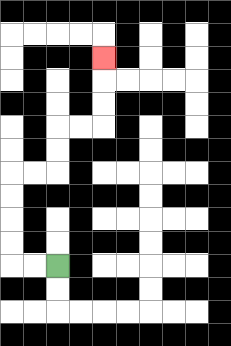{'start': '[2, 11]', 'end': '[4, 2]', 'path_directions': 'L,L,U,U,U,U,R,R,U,U,R,R,U,U,U', 'path_coordinates': '[[2, 11], [1, 11], [0, 11], [0, 10], [0, 9], [0, 8], [0, 7], [1, 7], [2, 7], [2, 6], [2, 5], [3, 5], [4, 5], [4, 4], [4, 3], [4, 2]]'}